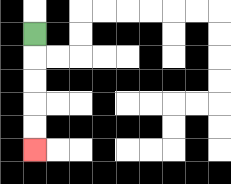{'start': '[1, 1]', 'end': '[1, 6]', 'path_directions': 'D,D,D,D,D', 'path_coordinates': '[[1, 1], [1, 2], [1, 3], [1, 4], [1, 5], [1, 6]]'}